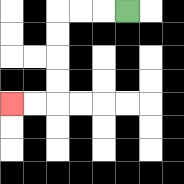{'start': '[5, 0]', 'end': '[0, 4]', 'path_directions': 'L,L,L,D,D,D,D,L,L', 'path_coordinates': '[[5, 0], [4, 0], [3, 0], [2, 0], [2, 1], [2, 2], [2, 3], [2, 4], [1, 4], [0, 4]]'}